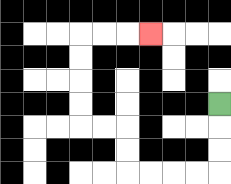{'start': '[9, 4]', 'end': '[6, 1]', 'path_directions': 'D,D,D,L,L,L,L,U,U,L,L,U,U,U,U,R,R,R', 'path_coordinates': '[[9, 4], [9, 5], [9, 6], [9, 7], [8, 7], [7, 7], [6, 7], [5, 7], [5, 6], [5, 5], [4, 5], [3, 5], [3, 4], [3, 3], [3, 2], [3, 1], [4, 1], [5, 1], [6, 1]]'}